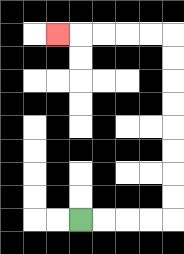{'start': '[3, 9]', 'end': '[2, 1]', 'path_directions': 'R,R,R,R,U,U,U,U,U,U,U,U,L,L,L,L,L', 'path_coordinates': '[[3, 9], [4, 9], [5, 9], [6, 9], [7, 9], [7, 8], [7, 7], [7, 6], [7, 5], [7, 4], [7, 3], [7, 2], [7, 1], [6, 1], [5, 1], [4, 1], [3, 1], [2, 1]]'}